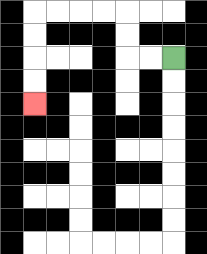{'start': '[7, 2]', 'end': '[1, 4]', 'path_directions': 'L,L,U,U,L,L,L,L,D,D,D,D', 'path_coordinates': '[[7, 2], [6, 2], [5, 2], [5, 1], [5, 0], [4, 0], [3, 0], [2, 0], [1, 0], [1, 1], [1, 2], [1, 3], [1, 4]]'}